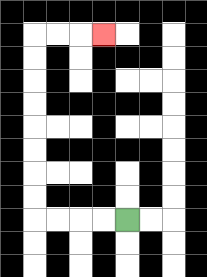{'start': '[5, 9]', 'end': '[4, 1]', 'path_directions': 'L,L,L,L,U,U,U,U,U,U,U,U,R,R,R', 'path_coordinates': '[[5, 9], [4, 9], [3, 9], [2, 9], [1, 9], [1, 8], [1, 7], [1, 6], [1, 5], [1, 4], [1, 3], [1, 2], [1, 1], [2, 1], [3, 1], [4, 1]]'}